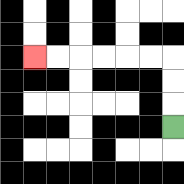{'start': '[7, 5]', 'end': '[1, 2]', 'path_directions': 'U,U,U,L,L,L,L,L,L', 'path_coordinates': '[[7, 5], [7, 4], [7, 3], [7, 2], [6, 2], [5, 2], [4, 2], [3, 2], [2, 2], [1, 2]]'}